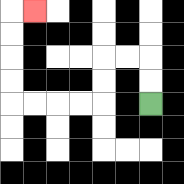{'start': '[6, 4]', 'end': '[1, 0]', 'path_directions': 'U,U,L,L,D,D,L,L,L,L,U,U,U,U,R', 'path_coordinates': '[[6, 4], [6, 3], [6, 2], [5, 2], [4, 2], [4, 3], [4, 4], [3, 4], [2, 4], [1, 4], [0, 4], [0, 3], [0, 2], [0, 1], [0, 0], [1, 0]]'}